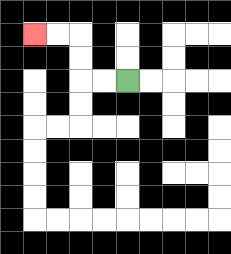{'start': '[5, 3]', 'end': '[1, 1]', 'path_directions': 'L,L,U,U,L,L', 'path_coordinates': '[[5, 3], [4, 3], [3, 3], [3, 2], [3, 1], [2, 1], [1, 1]]'}